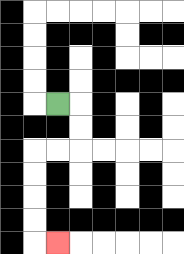{'start': '[2, 4]', 'end': '[2, 10]', 'path_directions': 'R,D,D,L,L,D,D,D,D,R', 'path_coordinates': '[[2, 4], [3, 4], [3, 5], [3, 6], [2, 6], [1, 6], [1, 7], [1, 8], [1, 9], [1, 10], [2, 10]]'}